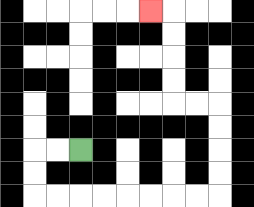{'start': '[3, 6]', 'end': '[6, 0]', 'path_directions': 'L,L,D,D,R,R,R,R,R,R,R,R,U,U,U,U,L,L,U,U,U,U,L', 'path_coordinates': '[[3, 6], [2, 6], [1, 6], [1, 7], [1, 8], [2, 8], [3, 8], [4, 8], [5, 8], [6, 8], [7, 8], [8, 8], [9, 8], [9, 7], [9, 6], [9, 5], [9, 4], [8, 4], [7, 4], [7, 3], [7, 2], [7, 1], [7, 0], [6, 0]]'}